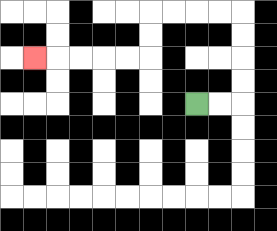{'start': '[8, 4]', 'end': '[1, 2]', 'path_directions': 'R,R,U,U,U,U,L,L,L,L,D,D,L,L,L,L,L', 'path_coordinates': '[[8, 4], [9, 4], [10, 4], [10, 3], [10, 2], [10, 1], [10, 0], [9, 0], [8, 0], [7, 0], [6, 0], [6, 1], [6, 2], [5, 2], [4, 2], [3, 2], [2, 2], [1, 2]]'}